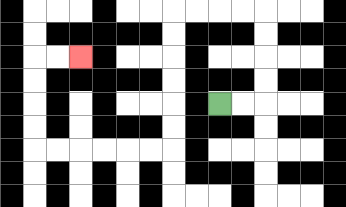{'start': '[9, 4]', 'end': '[3, 2]', 'path_directions': 'R,R,U,U,U,U,L,L,L,L,D,D,D,D,D,D,L,L,L,L,L,L,U,U,U,U,R,R', 'path_coordinates': '[[9, 4], [10, 4], [11, 4], [11, 3], [11, 2], [11, 1], [11, 0], [10, 0], [9, 0], [8, 0], [7, 0], [7, 1], [7, 2], [7, 3], [7, 4], [7, 5], [7, 6], [6, 6], [5, 6], [4, 6], [3, 6], [2, 6], [1, 6], [1, 5], [1, 4], [1, 3], [1, 2], [2, 2], [3, 2]]'}